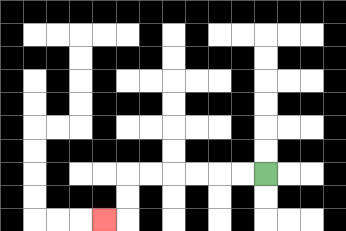{'start': '[11, 7]', 'end': '[4, 9]', 'path_directions': 'L,L,L,L,L,L,D,D,L', 'path_coordinates': '[[11, 7], [10, 7], [9, 7], [8, 7], [7, 7], [6, 7], [5, 7], [5, 8], [5, 9], [4, 9]]'}